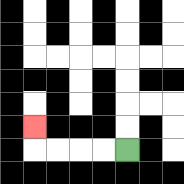{'start': '[5, 6]', 'end': '[1, 5]', 'path_directions': 'L,L,L,L,U', 'path_coordinates': '[[5, 6], [4, 6], [3, 6], [2, 6], [1, 6], [1, 5]]'}